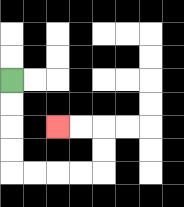{'start': '[0, 3]', 'end': '[2, 5]', 'path_directions': 'D,D,D,D,R,R,R,R,U,U,L,L', 'path_coordinates': '[[0, 3], [0, 4], [0, 5], [0, 6], [0, 7], [1, 7], [2, 7], [3, 7], [4, 7], [4, 6], [4, 5], [3, 5], [2, 5]]'}